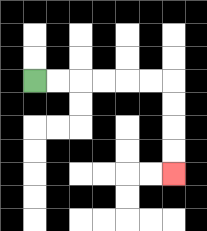{'start': '[1, 3]', 'end': '[7, 7]', 'path_directions': 'R,R,R,R,R,R,D,D,D,D', 'path_coordinates': '[[1, 3], [2, 3], [3, 3], [4, 3], [5, 3], [6, 3], [7, 3], [7, 4], [7, 5], [7, 6], [7, 7]]'}